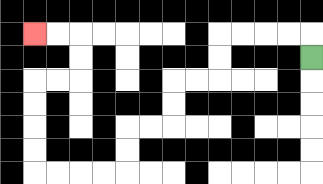{'start': '[13, 2]', 'end': '[1, 1]', 'path_directions': 'U,L,L,L,L,D,D,L,L,D,D,L,L,D,D,L,L,L,L,U,U,U,U,R,R,U,U,L,L', 'path_coordinates': '[[13, 2], [13, 1], [12, 1], [11, 1], [10, 1], [9, 1], [9, 2], [9, 3], [8, 3], [7, 3], [7, 4], [7, 5], [6, 5], [5, 5], [5, 6], [5, 7], [4, 7], [3, 7], [2, 7], [1, 7], [1, 6], [1, 5], [1, 4], [1, 3], [2, 3], [3, 3], [3, 2], [3, 1], [2, 1], [1, 1]]'}